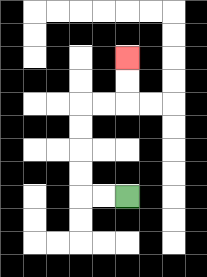{'start': '[5, 8]', 'end': '[5, 2]', 'path_directions': 'L,L,U,U,U,U,R,R,U,U', 'path_coordinates': '[[5, 8], [4, 8], [3, 8], [3, 7], [3, 6], [3, 5], [3, 4], [4, 4], [5, 4], [5, 3], [5, 2]]'}